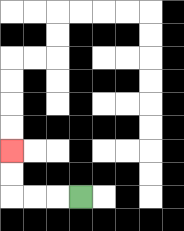{'start': '[3, 8]', 'end': '[0, 6]', 'path_directions': 'L,L,L,U,U', 'path_coordinates': '[[3, 8], [2, 8], [1, 8], [0, 8], [0, 7], [0, 6]]'}